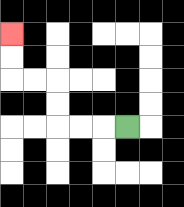{'start': '[5, 5]', 'end': '[0, 1]', 'path_directions': 'L,L,L,U,U,L,L,U,U', 'path_coordinates': '[[5, 5], [4, 5], [3, 5], [2, 5], [2, 4], [2, 3], [1, 3], [0, 3], [0, 2], [0, 1]]'}